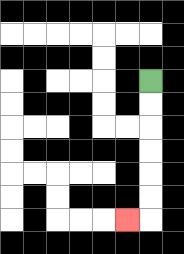{'start': '[6, 3]', 'end': '[5, 9]', 'path_directions': 'D,D,D,D,D,D,L', 'path_coordinates': '[[6, 3], [6, 4], [6, 5], [6, 6], [6, 7], [6, 8], [6, 9], [5, 9]]'}